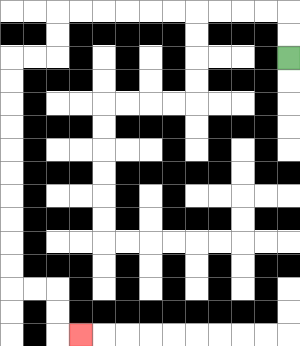{'start': '[12, 2]', 'end': '[3, 14]', 'path_directions': 'U,U,L,L,L,L,L,L,L,L,L,L,D,D,L,L,D,D,D,D,D,D,D,D,D,D,R,R,D,D,R', 'path_coordinates': '[[12, 2], [12, 1], [12, 0], [11, 0], [10, 0], [9, 0], [8, 0], [7, 0], [6, 0], [5, 0], [4, 0], [3, 0], [2, 0], [2, 1], [2, 2], [1, 2], [0, 2], [0, 3], [0, 4], [0, 5], [0, 6], [0, 7], [0, 8], [0, 9], [0, 10], [0, 11], [0, 12], [1, 12], [2, 12], [2, 13], [2, 14], [3, 14]]'}